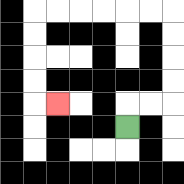{'start': '[5, 5]', 'end': '[2, 4]', 'path_directions': 'U,R,R,U,U,U,U,L,L,L,L,L,L,D,D,D,D,R', 'path_coordinates': '[[5, 5], [5, 4], [6, 4], [7, 4], [7, 3], [7, 2], [7, 1], [7, 0], [6, 0], [5, 0], [4, 0], [3, 0], [2, 0], [1, 0], [1, 1], [1, 2], [1, 3], [1, 4], [2, 4]]'}